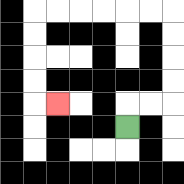{'start': '[5, 5]', 'end': '[2, 4]', 'path_directions': 'U,R,R,U,U,U,U,L,L,L,L,L,L,D,D,D,D,R', 'path_coordinates': '[[5, 5], [5, 4], [6, 4], [7, 4], [7, 3], [7, 2], [7, 1], [7, 0], [6, 0], [5, 0], [4, 0], [3, 0], [2, 0], [1, 0], [1, 1], [1, 2], [1, 3], [1, 4], [2, 4]]'}